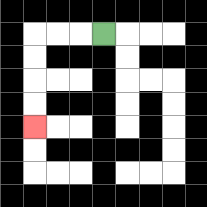{'start': '[4, 1]', 'end': '[1, 5]', 'path_directions': 'L,L,L,D,D,D,D', 'path_coordinates': '[[4, 1], [3, 1], [2, 1], [1, 1], [1, 2], [1, 3], [1, 4], [1, 5]]'}